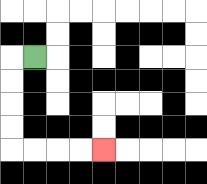{'start': '[1, 2]', 'end': '[4, 6]', 'path_directions': 'L,D,D,D,D,R,R,R,R', 'path_coordinates': '[[1, 2], [0, 2], [0, 3], [0, 4], [0, 5], [0, 6], [1, 6], [2, 6], [3, 6], [4, 6]]'}